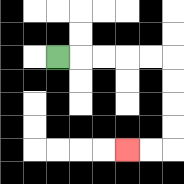{'start': '[2, 2]', 'end': '[5, 6]', 'path_directions': 'R,R,R,R,R,D,D,D,D,L,L', 'path_coordinates': '[[2, 2], [3, 2], [4, 2], [5, 2], [6, 2], [7, 2], [7, 3], [7, 4], [7, 5], [7, 6], [6, 6], [5, 6]]'}